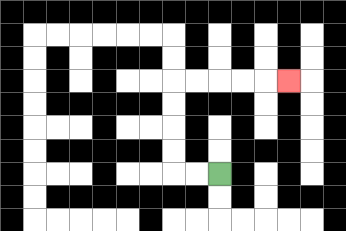{'start': '[9, 7]', 'end': '[12, 3]', 'path_directions': 'L,L,U,U,U,U,R,R,R,R,R', 'path_coordinates': '[[9, 7], [8, 7], [7, 7], [7, 6], [7, 5], [7, 4], [7, 3], [8, 3], [9, 3], [10, 3], [11, 3], [12, 3]]'}